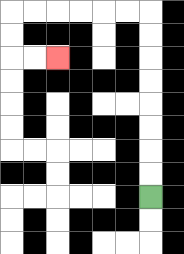{'start': '[6, 8]', 'end': '[2, 2]', 'path_directions': 'U,U,U,U,U,U,U,U,L,L,L,L,L,L,D,D,R,R', 'path_coordinates': '[[6, 8], [6, 7], [6, 6], [6, 5], [6, 4], [6, 3], [6, 2], [6, 1], [6, 0], [5, 0], [4, 0], [3, 0], [2, 0], [1, 0], [0, 0], [0, 1], [0, 2], [1, 2], [2, 2]]'}